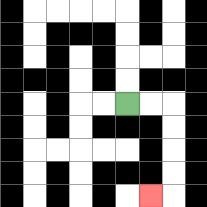{'start': '[5, 4]', 'end': '[6, 8]', 'path_directions': 'R,R,D,D,D,D,L', 'path_coordinates': '[[5, 4], [6, 4], [7, 4], [7, 5], [7, 6], [7, 7], [7, 8], [6, 8]]'}